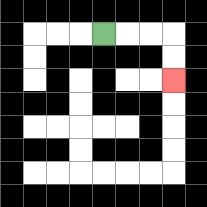{'start': '[4, 1]', 'end': '[7, 3]', 'path_directions': 'R,R,R,D,D', 'path_coordinates': '[[4, 1], [5, 1], [6, 1], [7, 1], [7, 2], [7, 3]]'}